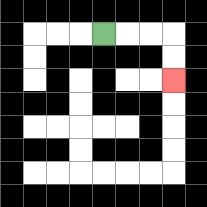{'start': '[4, 1]', 'end': '[7, 3]', 'path_directions': 'R,R,R,D,D', 'path_coordinates': '[[4, 1], [5, 1], [6, 1], [7, 1], [7, 2], [7, 3]]'}